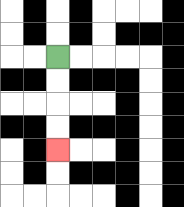{'start': '[2, 2]', 'end': '[2, 6]', 'path_directions': 'D,D,D,D', 'path_coordinates': '[[2, 2], [2, 3], [2, 4], [2, 5], [2, 6]]'}